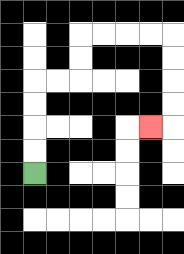{'start': '[1, 7]', 'end': '[6, 5]', 'path_directions': 'U,U,U,U,R,R,U,U,R,R,R,R,D,D,D,D,L', 'path_coordinates': '[[1, 7], [1, 6], [1, 5], [1, 4], [1, 3], [2, 3], [3, 3], [3, 2], [3, 1], [4, 1], [5, 1], [6, 1], [7, 1], [7, 2], [7, 3], [7, 4], [7, 5], [6, 5]]'}